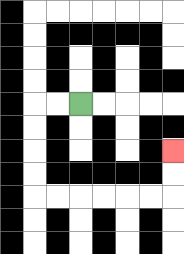{'start': '[3, 4]', 'end': '[7, 6]', 'path_directions': 'L,L,D,D,D,D,R,R,R,R,R,R,U,U', 'path_coordinates': '[[3, 4], [2, 4], [1, 4], [1, 5], [1, 6], [1, 7], [1, 8], [2, 8], [3, 8], [4, 8], [5, 8], [6, 8], [7, 8], [7, 7], [7, 6]]'}